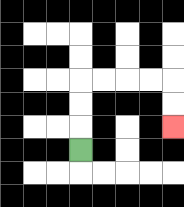{'start': '[3, 6]', 'end': '[7, 5]', 'path_directions': 'U,U,U,R,R,R,R,D,D', 'path_coordinates': '[[3, 6], [3, 5], [3, 4], [3, 3], [4, 3], [5, 3], [6, 3], [7, 3], [7, 4], [7, 5]]'}